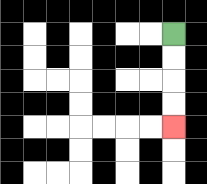{'start': '[7, 1]', 'end': '[7, 5]', 'path_directions': 'D,D,D,D', 'path_coordinates': '[[7, 1], [7, 2], [7, 3], [7, 4], [7, 5]]'}